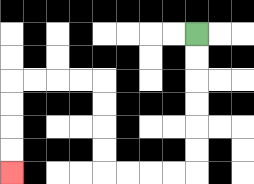{'start': '[8, 1]', 'end': '[0, 7]', 'path_directions': 'D,D,D,D,D,D,L,L,L,L,U,U,U,U,L,L,L,L,D,D,D,D', 'path_coordinates': '[[8, 1], [8, 2], [8, 3], [8, 4], [8, 5], [8, 6], [8, 7], [7, 7], [6, 7], [5, 7], [4, 7], [4, 6], [4, 5], [4, 4], [4, 3], [3, 3], [2, 3], [1, 3], [0, 3], [0, 4], [0, 5], [0, 6], [0, 7]]'}